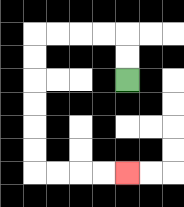{'start': '[5, 3]', 'end': '[5, 7]', 'path_directions': 'U,U,L,L,L,L,D,D,D,D,D,D,R,R,R,R', 'path_coordinates': '[[5, 3], [5, 2], [5, 1], [4, 1], [3, 1], [2, 1], [1, 1], [1, 2], [1, 3], [1, 4], [1, 5], [1, 6], [1, 7], [2, 7], [3, 7], [4, 7], [5, 7]]'}